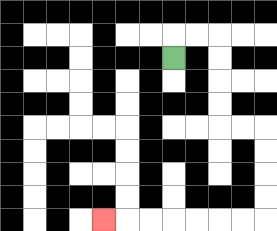{'start': '[7, 2]', 'end': '[4, 9]', 'path_directions': 'U,R,R,D,D,D,D,R,R,D,D,D,D,L,L,L,L,L,L,L', 'path_coordinates': '[[7, 2], [7, 1], [8, 1], [9, 1], [9, 2], [9, 3], [9, 4], [9, 5], [10, 5], [11, 5], [11, 6], [11, 7], [11, 8], [11, 9], [10, 9], [9, 9], [8, 9], [7, 9], [6, 9], [5, 9], [4, 9]]'}